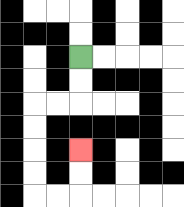{'start': '[3, 2]', 'end': '[3, 6]', 'path_directions': 'D,D,L,L,D,D,D,D,R,R,U,U', 'path_coordinates': '[[3, 2], [3, 3], [3, 4], [2, 4], [1, 4], [1, 5], [1, 6], [1, 7], [1, 8], [2, 8], [3, 8], [3, 7], [3, 6]]'}